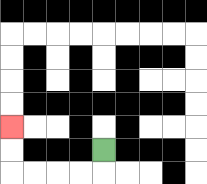{'start': '[4, 6]', 'end': '[0, 5]', 'path_directions': 'D,L,L,L,L,U,U', 'path_coordinates': '[[4, 6], [4, 7], [3, 7], [2, 7], [1, 7], [0, 7], [0, 6], [0, 5]]'}